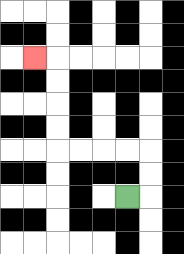{'start': '[5, 8]', 'end': '[1, 2]', 'path_directions': 'R,U,U,L,L,L,L,U,U,U,U,L', 'path_coordinates': '[[5, 8], [6, 8], [6, 7], [6, 6], [5, 6], [4, 6], [3, 6], [2, 6], [2, 5], [2, 4], [2, 3], [2, 2], [1, 2]]'}